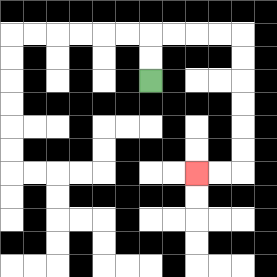{'start': '[6, 3]', 'end': '[8, 7]', 'path_directions': 'U,U,R,R,R,R,D,D,D,D,D,D,L,L', 'path_coordinates': '[[6, 3], [6, 2], [6, 1], [7, 1], [8, 1], [9, 1], [10, 1], [10, 2], [10, 3], [10, 4], [10, 5], [10, 6], [10, 7], [9, 7], [8, 7]]'}